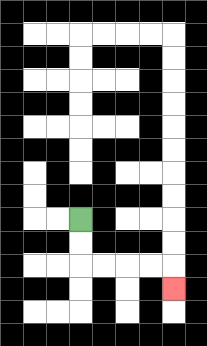{'start': '[3, 9]', 'end': '[7, 12]', 'path_directions': 'D,D,R,R,R,R,D', 'path_coordinates': '[[3, 9], [3, 10], [3, 11], [4, 11], [5, 11], [6, 11], [7, 11], [7, 12]]'}